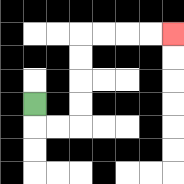{'start': '[1, 4]', 'end': '[7, 1]', 'path_directions': 'D,R,R,U,U,U,U,R,R,R,R', 'path_coordinates': '[[1, 4], [1, 5], [2, 5], [3, 5], [3, 4], [3, 3], [3, 2], [3, 1], [4, 1], [5, 1], [6, 1], [7, 1]]'}